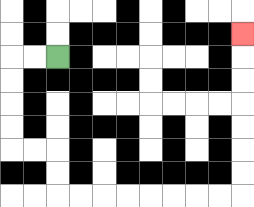{'start': '[2, 2]', 'end': '[10, 1]', 'path_directions': 'L,L,D,D,D,D,R,R,D,D,R,R,R,R,R,R,R,R,U,U,U,U,U,U,U', 'path_coordinates': '[[2, 2], [1, 2], [0, 2], [0, 3], [0, 4], [0, 5], [0, 6], [1, 6], [2, 6], [2, 7], [2, 8], [3, 8], [4, 8], [5, 8], [6, 8], [7, 8], [8, 8], [9, 8], [10, 8], [10, 7], [10, 6], [10, 5], [10, 4], [10, 3], [10, 2], [10, 1]]'}